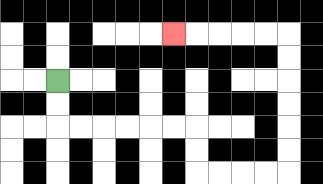{'start': '[2, 3]', 'end': '[7, 1]', 'path_directions': 'D,D,R,R,R,R,R,R,D,D,R,R,R,R,U,U,U,U,U,U,L,L,L,L,L', 'path_coordinates': '[[2, 3], [2, 4], [2, 5], [3, 5], [4, 5], [5, 5], [6, 5], [7, 5], [8, 5], [8, 6], [8, 7], [9, 7], [10, 7], [11, 7], [12, 7], [12, 6], [12, 5], [12, 4], [12, 3], [12, 2], [12, 1], [11, 1], [10, 1], [9, 1], [8, 1], [7, 1]]'}